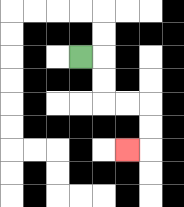{'start': '[3, 2]', 'end': '[5, 6]', 'path_directions': 'R,D,D,R,R,D,D,L', 'path_coordinates': '[[3, 2], [4, 2], [4, 3], [4, 4], [5, 4], [6, 4], [6, 5], [6, 6], [5, 6]]'}